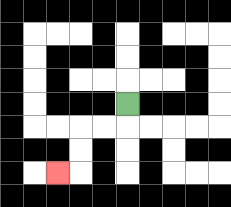{'start': '[5, 4]', 'end': '[2, 7]', 'path_directions': 'D,L,L,D,D,L', 'path_coordinates': '[[5, 4], [5, 5], [4, 5], [3, 5], [3, 6], [3, 7], [2, 7]]'}